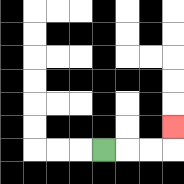{'start': '[4, 6]', 'end': '[7, 5]', 'path_directions': 'R,R,R,U', 'path_coordinates': '[[4, 6], [5, 6], [6, 6], [7, 6], [7, 5]]'}